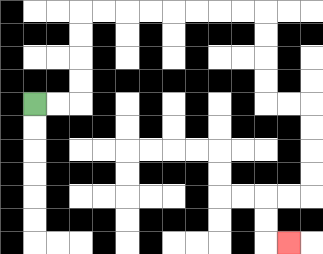{'start': '[1, 4]', 'end': '[12, 10]', 'path_directions': 'R,R,U,U,U,U,R,R,R,R,R,R,R,R,D,D,D,D,R,R,D,D,D,D,L,L,D,D,R', 'path_coordinates': '[[1, 4], [2, 4], [3, 4], [3, 3], [3, 2], [3, 1], [3, 0], [4, 0], [5, 0], [6, 0], [7, 0], [8, 0], [9, 0], [10, 0], [11, 0], [11, 1], [11, 2], [11, 3], [11, 4], [12, 4], [13, 4], [13, 5], [13, 6], [13, 7], [13, 8], [12, 8], [11, 8], [11, 9], [11, 10], [12, 10]]'}